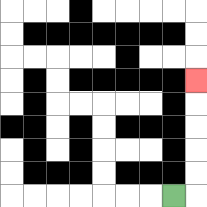{'start': '[7, 8]', 'end': '[8, 3]', 'path_directions': 'R,U,U,U,U,U', 'path_coordinates': '[[7, 8], [8, 8], [8, 7], [8, 6], [8, 5], [8, 4], [8, 3]]'}